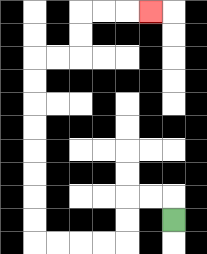{'start': '[7, 9]', 'end': '[6, 0]', 'path_directions': 'U,L,L,D,D,L,L,L,L,U,U,U,U,U,U,U,U,R,R,U,U,R,R,R', 'path_coordinates': '[[7, 9], [7, 8], [6, 8], [5, 8], [5, 9], [5, 10], [4, 10], [3, 10], [2, 10], [1, 10], [1, 9], [1, 8], [1, 7], [1, 6], [1, 5], [1, 4], [1, 3], [1, 2], [2, 2], [3, 2], [3, 1], [3, 0], [4, 0], [5, 0], [6, 0]]'}